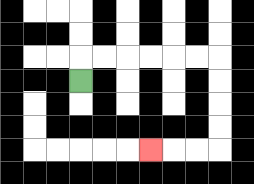{'start': '[3, 3]', 'end': '[6, 6]', 'path_directions': 'U,R,R,R,R,R,R,D,D,D,D,L,L,L', 'path_coordinates': '[[3, 3], [3, 2], [4, 2], [5, 2], [6, 2], [7, 2], [8, 2], [9, 2], [9, 3], [9, 4], [9, 5], [9, 6], [8, 6], [7, 6], [6, 6]]'}